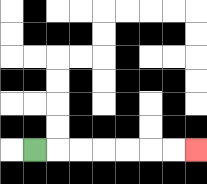{'start': '[1, 6]', 'end': '[8, 6]', 'path_directions': 'R,R,R,R,R,R,R', 'path_coordinates': '[[1, 6], [2, 6], [3, 6], [4, 6], [5, 6], [6, 6], [7, 6], [8, 6]]'}